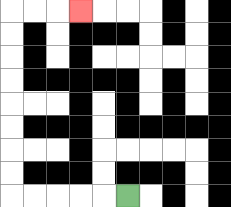{'start': '[5, 8]', 'end': '[3, 0]', 'path_directions': 'L,L,L,L,L,U,U,U,U,U,U,U,U,R,R,R', 'path_coordinates': '[[5, 8], [4, 8], [3, 8], [2, 8], [1, 8], [0, 8], [0, 7], [0, 6], [0, 5], [0, 4], [0, 3], [0, 2], [0, 1], [0, 0], [1, 0], [2, 0], [3, 0]]'}